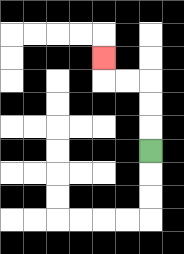{'start': '[6, 6]', 'end': '[4, 2]', 'path_directions': 'U,U,U,L,L,U', 'path_coordinates': '[[6, 6], [6, 5], [6, 4], [6, 3], [5, 3], [4, 3], [4, 2]]'}